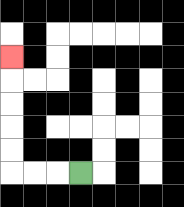{'start': '[3, 7]', 'end': '[0, 2]', 'path_directions': 'L,L,L,U,U,U,U,U', 'path_coordinates': '[[3, 7], [2, 7], [1, 7], [0, 7], [0, 6], [0, 5], [0, 4], [0, 3], [0, 2]]'}